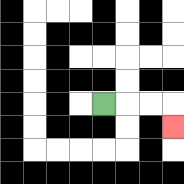{'start': '[4, 4]', 'end': '[7, 5]', 'path_directions': 'R,R,R,D', 'path_coordinates': '[[4, 4], [5, 4], [6, 4], [7, 4], [7, 5]]'}